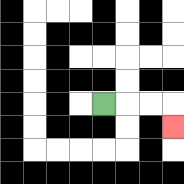{'start': '[4, 4]', 'end': '[7, 5]', 'path_directions': 'R,R,R,D', 'path_coordinates': '[[4, 4], [5, 4], [6, 4], [7, 4], [7, 5]]'}